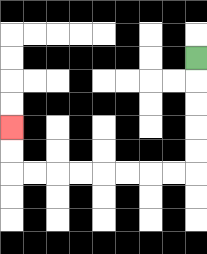{'start': '[8, 2]', 'end': '[0, 5]', 'path_directions': 'D,D,D,D,D,L,L,L,L,L,L,L,L,U,U', 'path_coordinates': '[[8, 2], [8, 3], [8, 4], [8, 5], [8, 6], [8, 7], [7, 7], [6, 7], [5, 7], [4, 7], [3, 7], [2, 7], [1, 7], [0, 7], [0, 6], [0, 5]]'}